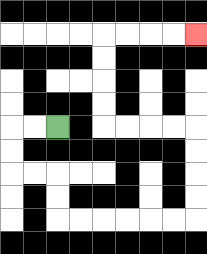{'start': '[2, 5]', 'end': '[8, 1]', 'path_directions': 'L,L,D,D,R,R,D,D,R,R,R,R,R,R,U,U,U,U,L,L,L,L,U,U,U,U,R,R,R,R', 'path_coordinates': '[[2, 5], [1, 5], [0, 5], [0, 6], [0, 7], [1, 7], [2, 7], [2, 8], [2, 9], [3, 9], [4, 9], [5, 9], [6, 9], [7, 9], [8, 9], [8, 8], [8, 7], [8, 6], [8, 5], [7, 5], [6, 5], [5, 5], [4, 5], [4, 4], [4, 3], [4, 2], [4, 1], [5, 1], [6, 1], [7, 1], [8, 1]]'}